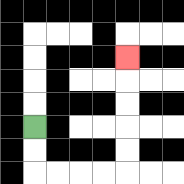{'start': '[1, 5]', 'end': '[5, 2]', 'path_directions': 'D,D,R,R,R,R,U,U,U,U,U', 'path_coordinates': '[[1, 5], [1, 6], [1, 7], [2, 7], [3, 7], [4, 7], [5, 7], [5, 6], [5, 5], [5, 4], [5, 3], [5, 2]]'}